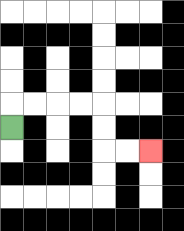{'start': '[0, 5]', 'end': '[6, 6]', 'path_directions': 'U,R,R,R,R,D,D,R,R', 'path_coordinates': '[[0, 5], [0, 4], [1, 4], [2, 4], [3, 4], [4, 4], [4, 5], [4, 6], [5, 6], [6, 6]]'}